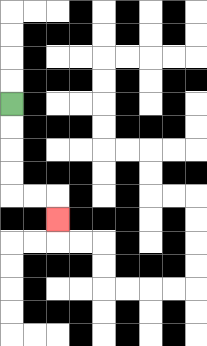{'start': '[0, 4]', 'end': '[2, 9]', 'path_directions': 'D,D,D,D,R,R,D', 'path_coordinates': '[[0, 4], [0, 5], [0, 6], [0, 7], [0, 8], [1, 8], [2, 8], [2, 9]]'}